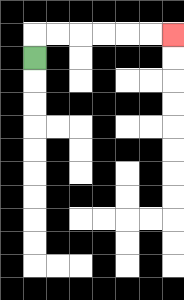{'start': '[1, 2]', 'end': '[7, 1]', 'path_directions': 'U,R,R,R,R,R,R', 'path_coordinates': '[[1, 2], [1, 1], [2, 1], [3, 1], [4, 1], [5, 1], [6, 1], [7, 1]]'}